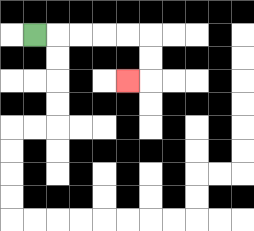{'start': '[1, 1]', 'end': '[5, 3]', 'path_directions': 'R,R,R,R,R,D,D,L', 'path_coordinates': '[[1, 1], [2, 1], [3, 1], [4, 1], [5, 1], [6, 1], [6, 2], [6, 3], [5, 3]]'}